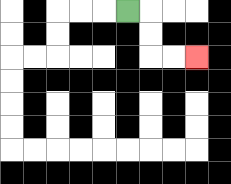{'start': '[5, 0]', 'end': '[8, 2]', 'path_directions': 'R,D,D,R,R', 'path_coordinates': '[[5, 0], [6, 0], [6, 1], [6, 2], [7, 2], [8, 2]]'}